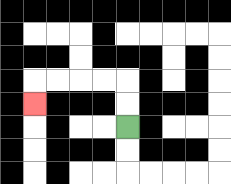{'start': '[5, 5]', 'end': '[1, 4]', 'path_directions': 'U,U,L,L,L,L,D', 'path_coordinates': '[[5, 5], [5, 4], [5, 3], [4, 3], [3, 3], [2, 3], [1, 3], [1, 4]]'}